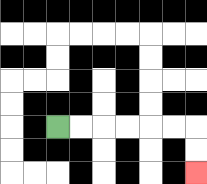{'start': '[2, 5]', 'end': '[8, 7]', 'path_directions': 'R,R,R,R,R,R,D,D', 'path_coordinates': '[[2, 5], [3, 5], [4, 5], [5, 5], [6, 5], [7, 5], [8, 5], [8, 6], [8, 7]]'}